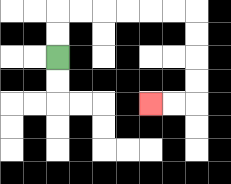{'start': '[2, 2]', 'end': '[6, 4]', 'path_directions': 'U,U,R,R,R,R,R,R,D,D,D,D,L,L', 'path_coordinates': '[[2, 2], [2, 1], [2, 0], [3, 0], [4, 0], [5, 0], [6, 0], [7, 0], [8, 0], [8, 1], [8, 2], [8, 3], [8, 4], [7, 4], [6, 4]]'}